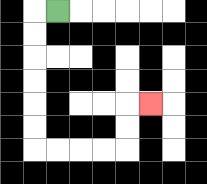{'start': '[2, 0]', 'end': '[6, 4]', 'path_directions': 'L,D,D,D,D,D,D,R,R,R,R,U,U,R', 'path_coordinates': '[[2, 0], [1, 0], [1, 1], [1, 2], [1, 3], [1, 4], [1, 5], [1, 6], [2, 6], [3, 6], [4, 6], [5, 6], [5, 5], [5, 4], [6, 4]]'}